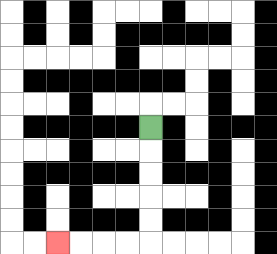{'start': '[6, 5]', 'end': '[2, 10]', 'path_directions': 'D,D,D,D,D,L,L,L,L', 'path_coordinates': '[[6, 5], [6, 6], [6, 7], [6, 8], [6, 9], [6, 10], [5, 10], [4, 10], [3, 10], [2, 10]]'}